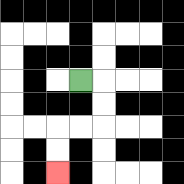{'start': '[3, 3]', 'end': '[2, 7]', 'path_directions': 'R,D,D,L,L,D,D', 'path_coordinates': '[[3, 3], [4, 3], [4, 4], [4, 5], [3, 5], [2, 5], [2, 6], [2, 7]]'}